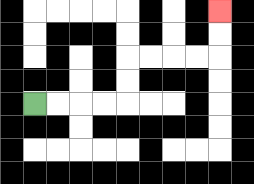{'start': '[1, 4]', 'end': '[9, 0]', 'path_directions': 'R,R,R,R,U,U,R,R,R,R,U,U', 'path_coordinates': '[[1, 4], [2, 4], [3, 4], [4, 4], [5, 4], [5, 3], [5, 2], [6, 2], [7, 2], [8, 2], [9, 2], [9, 1], [9, 0]]'}